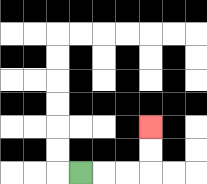{'start': '[3, 7]', 'end': '[6, 5]', 'path_directions': 'R,R,R,U,U', 'path_coordinates': '[[3, 7], [4, 7], [5, 7], [6, 7], [6, 6], [6, 5]]'}